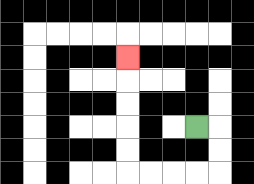{'start': '[8, 5]', 'end': '[5, 2]', 'path_directions': 'R,D,D,L,L,L,L,U,U,U,U,U', 'path_coordinates': '[[8, 5], [9, 5], [9, 6], [9, 7], [8, 7], [7, 7], [6, 7], [5, 7], [5, 6], [5, 5], [5, 4], [5, 3], [5, 2]]'}